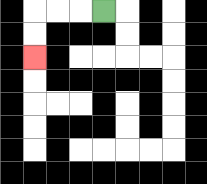{'start': '[4, 0]', 'end': '[1, 2]', 'path_directions': 'L,L,L,D,D', 'path_coordinates': '[[4, 0], [3, 0], [2, 0], [1, 0], [1, 1], [1, 2]]'}